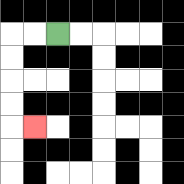{'start': '[2, 1]', 'end': '[1, 5]', 'path_directions': 'L,L,D,D,D,D,R', 'path_coordinates': '[[2, 1], [1, 1], [0, 1], [0, 2], [0, 3], [0, 4], [0, 5], [1, 5]]'}